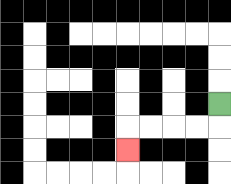{'start': '[9, 4]', 'end': '[5, 6]', 'path_directions': 'D,L,L,L,L,D', 'path_coordinates': '[[9, 4], [9, 5], [8, 5], [7, 5], [6, 5], [5, 5], [5, 6]]'}